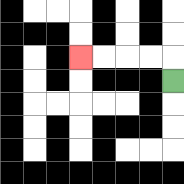{'start': '[7, 3]', 'end': '[3, 2]', 'path_directions': 'U,L,L,L,L', 'path_coordinates': '[[7, 3], [7, 2], [6, 2], [5, 2], [4, 2], [3, 2]]'}